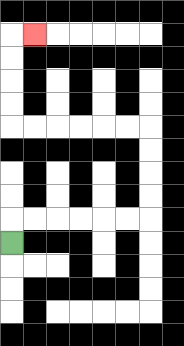{'start': '[0, 10]', 'end': '[1, 1]', 'path_directions': 'U,R,R,R,R,R,R,U,U,U,U,L,L,L,L,L,L,U,U,U,U,R', 'path_coordinates': '[[0, 10], [0, 9], [1, 9], [2, 9], [3, 9], [4, 9], [5, 9], [6, 9], [6, 8], [6, 7], [6, 6], [6, 5], [5, 5], [4, 5], [3, 5], [2, 5], [1, 5], [0, 5], [0, 4], [0, 3], [0, 2], [0, 1], [1, 1]]'}